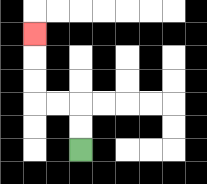{'start': '[3, 6]', 'end': '[1, 1]', 'path_directions': 'U,U,L,L,U,U,U', 'path_coordinates': '[[3, 6], [3, 5], [3, 4], [2, 4], [1, 4], [1, 3], [1, 2], [1, 1]]'}